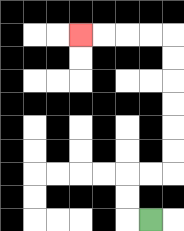{'start': '[6, 9]', 'end': '[3, 1]', 'path_directions': 'L,U,U,R,R,U,U,U,U,U,U,L,L,L,L', 'path_coordinates': '[[6, 9], [5, 9], [5, 8], [5, 7], [6, 7], [7, 7], [7, 6], [7, 5], [7, 4], [7, 3], [7, 2], [7, 1], [6, 1], [5, 1], [4, 1], [3, 1]]'}